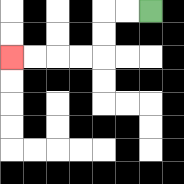{'start': '[6, 0]', 'end': '[0, 2]', 'path_directions': 'L,L,D,D,L,L,L,L', 'path_coordinates': '[[6, 0], [5, 0], [4, 0], [4, 1], [4, 2], [3, 2], [2, 2], [1, 2], [0, 2]]'}